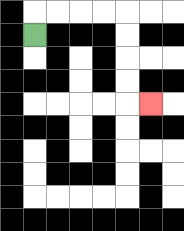{'start': '[1, 1]', 'end': '[6, 4]', 'path_directions': 'U,R,R,R,R,D,D,D,D,R', 'path_coordinates': '[[1, 1], [1, 0], [2, 0], [3, 0], [4, 0], [5, 0], [5, 1], [5, 2], [5, 3], [5, 4], [6, 4]]'}